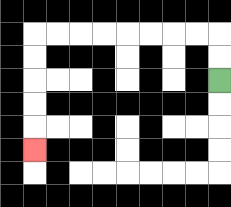{'start': '[9, 3]', 'end': '[1, 6]', 'path_directions': 'U,U,L,L,L,L,L,L,L,L,D,D,D,D,D', 'path_coordinates': '[[9, 3], [9, 2], [9, 1], [8, 1], [7, 1], [6, 1], [5, 1], [4, 1], [3, 1], [2, 1], [1, 1], [1, 2], [1, 3], [1, 4], [1, 5], [1, 6]]'}